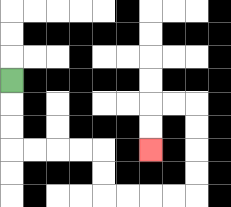{'start': '[0, 3]', 'end': '[6, 6]', 'path_directions': 'D,D,D,R,R,R,R,D,D,R,R,R,R,U,U,U,U,L,L,D,D', 'path_coordinates': '[[0, 3], [0, 4], [0, 5], [0, 6], [1, 6], [2, 6], [3, 6], [4, 6], [4, 7], [4, 8], [5, 8], [6, 8], [7, 8], [8, 8], [8, 7], [8, 6], [8, 5], [8, 4], [7, 4], [6, 4], [6, 5], [6, 6]]'}